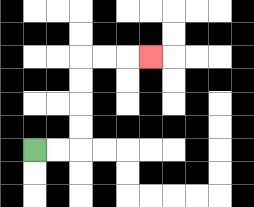{'start': '[1, 6]', 'end': '[6, 2]', 'path_directions': 'R,R,U,U,U,U,R,R,R', 'path_coordinates': '[[1, 6], [2, 6], [3, 6], [3, 5], [3, 4], [3, 3], [3, 2], [4, 2], [5, 2], [6, 2]]'}